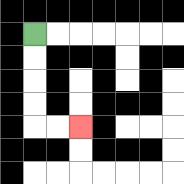{'start': '[1, 1]', 'end': '[3, 5]', 'path_directions': 'D,D,D,D,R,R', 'path_coordinates': '[[1, 1], [1, 2], [1, 3], [1, 4], [1, 5], [2, 5], [3, 5]]'}